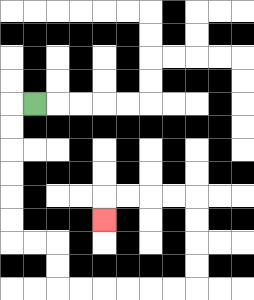{'start': '[1, 4]', 'end': '[4, 9]', 'path_directions': 'L,D,D,D,D,D,D,R,R,D,D,R,R,R,R,R,R,U,U,U,U,L,L,L,L,D', 'path_coordinates': '[[1, 4], [0, 4], [0, 5], [0, 6], [0, 7], [0, 8], [0, 9], [0, 10], [1, 10], [2, 10], [2, 11], [2, 12], [3, 12], [4, 12], [5, 12], [6, 12], [7, 12], [8, 12], [8, 11], [8, 10], [8, 9], [8, 8], [7, 8], [6, 8], [5, 8], [4, 8], [4, 9]]'}